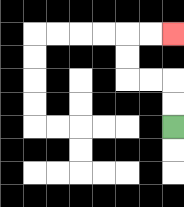{'start': '[7, 5]', 'end': '[7, 1]', 'path_directions': 'U,U,L,L,U,U,R,R', 'path_coordinates': '[[7, 5], [7, 4], [7, 3], [6, 3], [5, 3], [5, 2], [5, 1], [6, 1], [7, 1]]'}